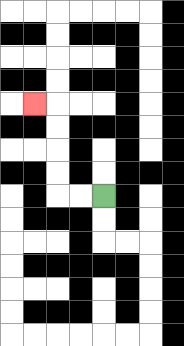{'start': '[4, 8]', 'end': '[1, 4]', 'path_directions': 'L,L,U,U,U,U,L', 'path_coordinates': '[[4, 8], [3, 8], [2, 8], [2, 7], [2, 6], [2, 5], [2, 4], [1, 4]]'}